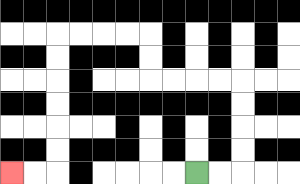{'start': '[8, 7]', 'end': '[0, 7]', 'path_directions': 'R,R,U,U,U,U,L,L,L,L,U,U,L,L,L,L,D,D,D,D,D,D,L,L', 'path_coordinates': '[[8, 7], [9, 7], [10, 7], [10, 6], [10, 5], [10, 4], [10, 3], [9, 3], [8, 3], [7, 3], [6, 3], [6, 2], [6, 1], [5, 1], [4, 1], [3, 1], [2, 1], [2, 2], [2, 3], [2, 4], [2, 5], [2, 6], [2, 7], [1, 7], [0, 7]]'}